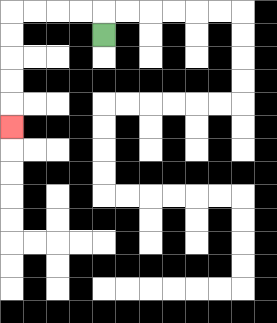{'start': '[4, 1]', 'end': '[0, 5]', 'path_directions': 'U,L,L,L,L,D,D,D,D,D', 'path_coordinates': '[[4, 1], [4, 0], [3, 0], [2, 0], [1, 0], [0, 0], [0, 1], [0, 2], [0, 3], [0, 4], [0, 5]]'}